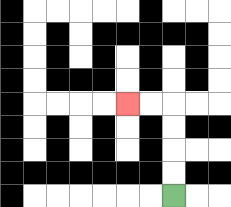{'start': '[7, 8]', 'end': '[5, 4]', 'path_directions': 'U,U,U,U,L,L', 'path_coordinates': '[[7, 8], [7, 7], [7, 6], [7, 5], [7, 4], [6, 4], [5, 4]]'}